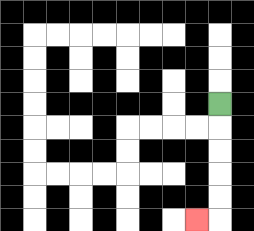{'start': '[9, 4]', 'end': '[8, 9]', 'path_directions': 'D,D,D,D,D,L', 'path_coordinates': '[[9, 4], [9, 5], [9, 6], [9, 7], [9, 8], [9, 9], [8, 9]]'}